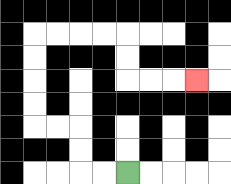{'start': '[5, 7]', 'end': '[8, 3]', 'path_directions': 'L,L,U,U,L,L,U,U,U,U,R,R,R,R,D,D,R,R,R', 'path_coordinates': '[[5, 7], [4, 7], [3, 7], [3, 6], [3, 5], [2, 5], [1, 5], [1, 4], [1, 3], [1, 2], [1, 1], [2, 1], [3, 1], [4, 1], [5, 1], [5, 2], [5, 3], [6, 3], [7, 3], [8, 3]]'}